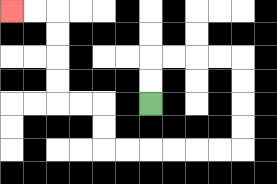{'start': '[6, 4]', 'end': '[0, 0]', 'path_directions': 'U,U,R,R,R,R,D,D,D,D,L,L,L,L,L,L,U,U,L,L,U,U,U,U,L,L', 'path_coordinates': '[[6, 4], [6, 3], [6, 2], [7, 2], [8, 2], [9, 2], [10, 2], [10, 3], [10, 4], [10, 5], [10, 6], [9, 6], [8, 6], [7, 6], [6, 6], [5, 6], [4, 6], [4, 5], [4, 4], [3, 4], [2, 4], [2, 3], [2, 2], [2, 1], [2, 0], [1, 0], [0, 0]]'}